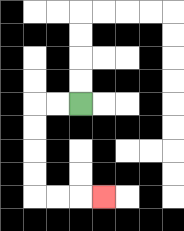{'start': '[3, 4]', 'end': '[4, 8]', 'path_directions': 'L,L,D,D,D,D,R,R,R', 'path_coordinates': '[[3, 4], [2, 4], [1, 4], [1, 5], [1, 6], [1, 7], [1, 8], [2, 8], [3, 8], [4, 8]]'}